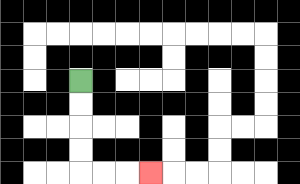{'start': '[3, 3]', 'end': '[6, 7]', 'path_directions': 'D,D,D,D,R,R,R', 'path_coordinates': '[[3, 3], [3, 4], [3, 5], [3, 6], [3, 7], [4, 7], [5, 7], [6, 7]]'}